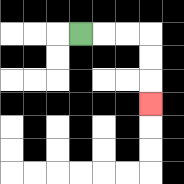{'start': '[3, 1]', 'end': '[6, 4]', 'path_directions': 'R,R,R,D,D,D', 'path_coordinates': '[[3, 1], [4, 1], [5, 1], [6, 1], [6, 2], [6, 3], [6, 4]]'}